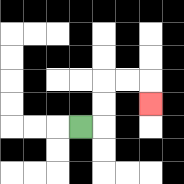{'start': '[3, 5]', 'end': '[6, 4]', 'path_directions': 'R,U,U,R,R,D', 'path_coordinates': '[[3, 5], [4, 5], [4, 4], [4, 3], [5, 3], [6, 3], [6, 4]]'}